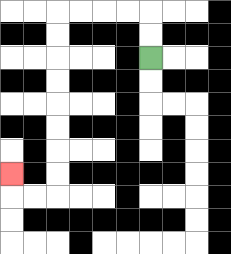{'start': '[6, 2]', 'end': '[0, 7]', 'path_directions': 'U,U,L,L,L,L,D,D,D,D,D,D,D,D,L,L,U', 'path_coordinates': '[[6, 2], [6, 1], [6, 0], [5, 0], [4, 0], [3, 0], [2, 0], [2, 1], [2, 2], [2, 3], [2, 4], [2, 5], [2, 6], [2, 7], [2, 8], [1, 8], [0, 8], [0, 7]]'}